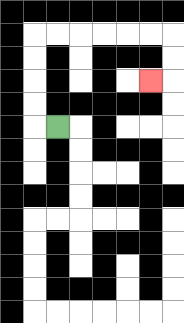{'start': '[2, 5]', 'end': '[6, 3]', 'path_directions': 'L,U,U,U,U,R,R,R,R,R,R,D,D,L', 'path_coordinates': '[[2, 5], [1, 5], [1, 4], [1, 3], [1, 2], [1, 1], [2, 1], [3, 1], [4, 1], [5, 1], [6, 1], [7, 1], [7, 2], [7, 3], [6, 3]]'}